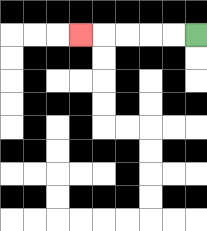{'start': '[8, 1]', 'end': '[3, 1]', 'path_directions': 'L,L,L,L,L', 'path_coordinates': '[[8, 1], [7, 1], [6, 1], [5, 1], [4, 1], [3, 1]]'}